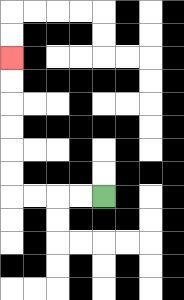{'start': '[4, 8]', 'end': '[0, 2]', 'path_directions': 'L,L,L,L,U,U,U,U,U,U', 'path_coordinates': '[[4, 8], [3, 8], [2, 8], [1, 8], [0, 8], [0, 7], [0, 6], [0, 5], [0, 4], [0, 3], [0, 2]]'}